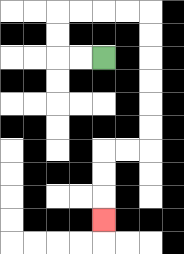{'start': '[4, 2]', 'end': '[4, 9]', 'path_directions': 'L,L,U,U,R,R,R,R,D,D,D,D,D,D,L,L,D,D,D', 'path_coordinates': '[[4, 2], [3, 2], [2, 2], [2, 1], [2, 0], [3, 0], [4, 0], [5, 0], [6, 0], [6, 1], [6, 2], [6, 3], [6, 4], [6, 5], [6, 6], [5, 6], [4, 6], [4, 7], [4, 8], [4, 9]]'}